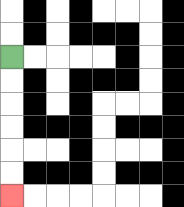{'start': '[0, 2]', 'end': '[0, 8]', 'path_directions': 'D,D,D,D,D,D', 'path_coordinates': '[[0, 2], [0, 3], [0, 4], [0, 5], [0, 6], [0, 7], [0, 8]]'}